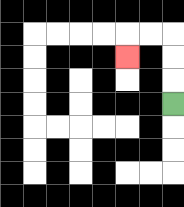{'start': '[7, 4]', 'end': '[5, 2]', 'path_directions': 'U,U,U,L,L,D', 'path_coordinates': '[[7, 4], [7, 3], [7, 2], [7, 1], [6, 1], [5, 1], [5, 2]]'}